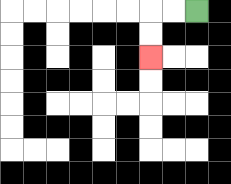{'start': '[8, 0]', 'end': '[6, 2]', 'path_directions': 'L,L,D,D', 'path_coordinates': '[[8, 0], [7, 0], [6, 0], [6, 1], [6, 2]]'}